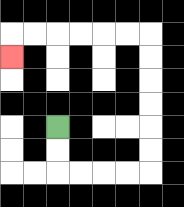{'start': '[2, 5]', 'end': '[0, 2]', 'path_directions': 'D,D,R,R,R,R,U,U,U,U,U,U,L,L,L,L,L,L,D', 'path_coordinates': '[[2, 5], [2, 6], [2, 7], [3, 7], [4, 7], [5, 7], [6, 7], [6, 6], [6, 5], [6, 4], [6, 3], [6, 2], [6, 1], [5, 1], [4, 1], [3, 1], [2, 1], [1, 1], [0, 1], [0, 2]]'}